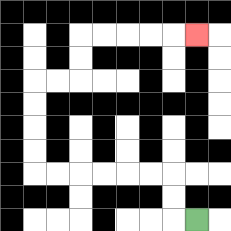{'start': '[8, 9]', 'end': '[8, 1]', 'path_directions': 'L,U,U,L,L,L,L,L,L,U,U,U,U,R,R,U,U,R,R,R,R,R', 'path_coordinates': '[[8, 9], [7, 9], [7, 8], [7, 7], [6, 7], [5, 7], [4, 7], [3, 7], [2, 7], [1, 7], [1, 6], [1, 5], [1, 4], [1, 3], [2, 3], [3, 3], [3, 2], [3, 1], [4, 1], [5, 1], [6, 1], [7, 1], [8, 1]]'}